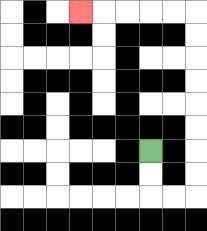{'start': '[6, 6]', 'end': '[3, 0]', 'path_directions': 'D,D,R,R,U,U,U,U,U,U,U,U,L,L,L,L,L', 'path_coordinates': '[[6, 6], [6, 7], [6, 8], [7, 8], [8, 8], [8, 7], [8, 6], [8, 5], [8, 4], [8, 3], [8, 2], [8, 1], [8, 0], [7, 0], [6, 0], [5, 0], [4, 0], [3, 0]]'}